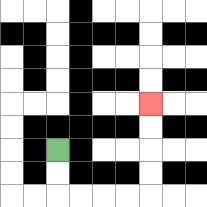{'start': '[2, 6]', 'end': '[6, 4]', 'path_directions': 'D,D,R,R,R,R,U,U,U,U', 'path_coordinates': '[[2, 6], [2, 7], [2, 8], [3, 8], [4, 8], [5, 8], [6, 8], [6, 7], [6, 6], [6, 5], [6, 4]]'}